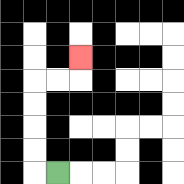{'start': '[2, 7]', 'end': '[3, 2]', 'path_directions': 'L,U,U,U,U,R,R,U', 'path_coordinates': '[[2, 7], [1, 7], [1, 6], [1, 5], [1, 4], [1, 3], [2, 3], [3, 3], [3, 2]]'}